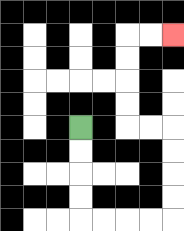{'start': '[3, 5]', 'end': '[7, 1]', 'path_directions': 'D,D,D,D,R,R,R,R,U,U,U,U,L,L,U,U,U,U,R,R', 'path_coordinates': '[[3, 5], [3, 6], [3, 7], [3, 8], [3, 9], [4, 9], [5, 9], [6, 9], [7, 9], [7, 8], [7, 7], [7, 6], [7, 5], [6, 5], [5, 5], [5, 4], [5, 3], [5, 2], [5, 1], [6, 1], [7, 1]]'}